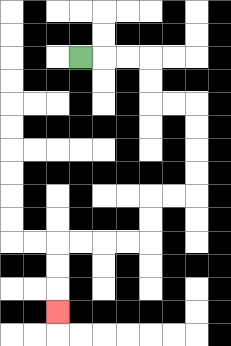{'start': '[3, 2]', 'end': '[2, 13]', 'path_directions': 'R,R,R,D,D,R,R,D,D,D,D,L,L,D,D,L,L,L,L,D,D,D', 'path_coordinates': '[[3, 2], [4, 2], [5, 2], [6, 2], [6, 3], [6, 4], [7, 4], [8, 4], [8, 5], [8, 6], [8, 7], [8, 8], [7, 8], [6, 8], [6, 9], [6, 10], [5, 10], [4, 10], [3, 10], [2, 10], [2, 11], [2, 12], [2, 13]]'}